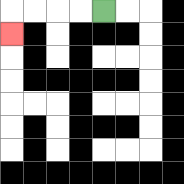{'start': '[4, 0]', 'end': '[0, 1]', 'path_directions': 'L,L,L,L,D', 'path_coordinates': '[[4, 0], [3, 0], [2, 0], [1, 0], [0, 0], [0, 1]]'}